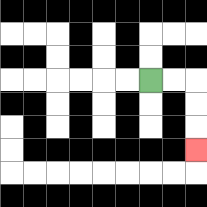{'start': '[6, 3]', 'end': '[8, 6]', 'path_directions': 'R,R,D,D,D', 'path_coordinates': '[[6, 3], [7, 3], [8, 3], [8, 4], [8, 5], [8, 6]]'}